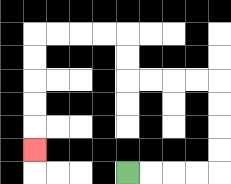{'start': '[5, 7]', 'end': '[1, 6]', 'path_directions': 'R,R,R,R,U,U,U,U,L,L,L,L,U,U,L,L,L,L,D,D,D,D,D', 'path_coordinates': '[[5, 7], [6, 7], [7, 7], [8, 7], [9, 7], [9, 6], [9, 5], [9, 4], [9, 3], [8, 3], [7, 3], [6, 3], [5, 3], [5, 2], [5, 1], [4, 1], [3, 1], [2, 1], [1, 1], [1, 2], [1, 3], [1, 4], [1, 5], [1, 6]]'}